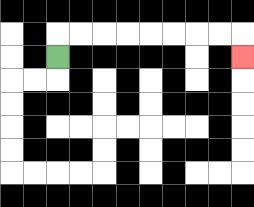{'start': '[2, 2]', 'end': '[10, 2]', 'path_directions': 'U,R,R,R,R,R,R,R,R,D', 'path_coordinates': '[[2, 2], [2, 1], [3, 1], [4, 1], [5, 1], [6, 1], [7, 1], [8, 1], [9, 1], [10, 1], [10, 2]]'}